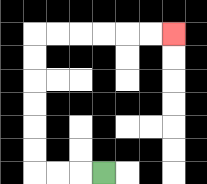{'start': '[4, 7]', 'end': '[7, 1]', 'path_directions': 'L,L,L,U,U,U,U,U,U,R,R,R,R,R,R', 'path_coordinates': '[[4, 7], [3, 7], [2, 7], [1, 7], [1, 6], [1, 5], [1, 4], [1, 3], [1, 2], [1, 1], [2, 1], [3, 1], [4, 1], [5, 1], [6, 1], [7, 1]]'}